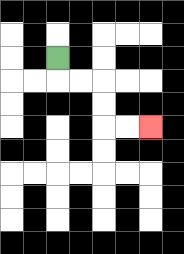{'start': '[2, 2]', 'end': '[6, 5]', 'path_directions': 'D,R,R,D,D,R,R', 'path_coordinates': '[[2, 2], [2, 3], [3, 3], [4, 3], [4, 4], [4, 5], [5, 5], [6, 5]]'}